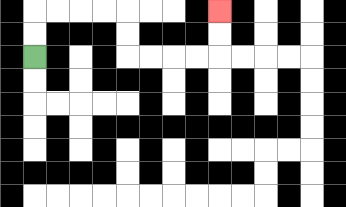{'start': '[1, 2]', 'end': '[9, 0]', 'path_directions': 'U,U,R,R,R,R,D,D,R,R,R,R,U,U', 'path_coordinates': '[[1, 2], [1, 1], [1, 0], [2, 0], [3, 0], [4, 0], [5, 0], [5, 1], [5, 2], [6, 2], [7, 2], [8, 2], [9, 2], [9, 1], [9, 0]]'}